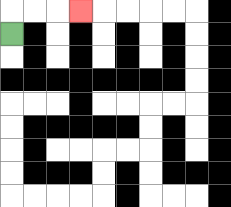{'start': '[0, 1]', 'end': '[3, 0]', 'path_directions': 'U,R,R,R', 'path_coordinates': '[[0, 1], [0, 0], [1, 0], [2, 0], [3, 0]]'}